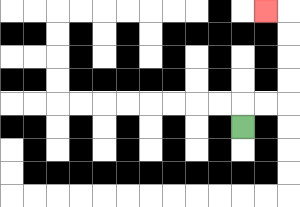{'start': '[10, 5]', 'end': '[11, 0]', 'path_directions': 'U,R,R,U,U,U,U,L', 'path_coordinates': '[[10, 5], [10, 4], [11, 4], [12, 4], [12, 3], [12, 2], [12, 1], [12, 0], [11, 0]]'}